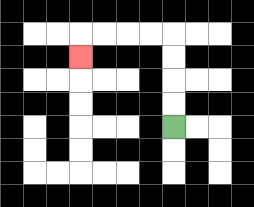{'start': '[7, 5]', 'end': '[3, 2]', 'path_directions': 'U,U,U,U,L,L,L,L,D', 'path_coordinates': '[[7, 5], [7, 4], [7, 3], [7, 2], [7, 1], [6, 1], [5, 1], [4, 1], [3, 1], [3, 2]]'}